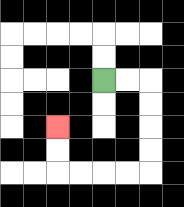{'start': '[4, 3]', 'end': '[2, 5]', 'path_directions': 'R,R,D,D,D,D,L,L,L,L,U,U', 'path_coordinates': '[[4, 3], [5, 3], [6, 3], [6, 4], [6, 5], [6, 6], [6, 7], [5, 7], [4, 7], [3, 7], [2, 7], [2, 6], [2, 5]]'}